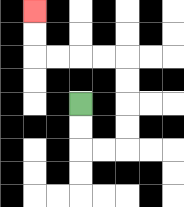{'start': '[3, 4]', 'end': '[1, 0]', 'path_directions': 'D,D,R,R,U,U,U,U,L,L,L,L,U,U', 'path_coordinates': '[[3, 4], [3, 5], [3, 6], [4, 6], [5, 6], [5, 5], [5, 4], [5, 3], [5, 2], [4, 2], [3, 2], [2, 2], [1, 2], [1, 1], [1, 0]]'}